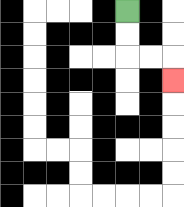{'start': '[5, 0]', 'end': '[7, 3]', 'path_directions': 'D,D,R,R,D', 'path_coordinates': '[[5, 0], [5, 1], [5, 2], [6, 2], [7, 2], [7, 3]]'}